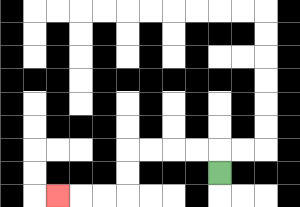{'start': '[9, 7]', 'end': '[2, 8]', 'path_directions': 'U,L,L,L,L,D,D,L,L,L', 'path_coordinates': '[[9, 7], [9, 6], [8, 6], [7, 6], [6, 6], [5, 6], [5, 7], [5, 8], [4, 8], [3, 8], [2, 8]]'}